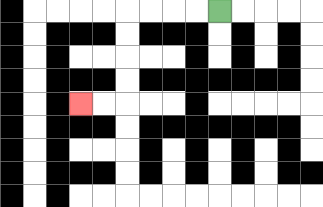{'start': '[9, 0]', 'end': '[3, 4]', 'path_directions': 'L,L,L,L,D,D,D,D,L,L', 'path_coordinates': '[[9, 0], [8, 0], [7, 0], [6, 0], [5, 0], [5, 1], [5, 2], [5, 3], [5, 4], [4, 4], [3, 4]]'}